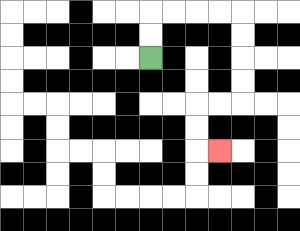{'start': '[6, 2]', 'end': '[9, 6]', 'path_directions': 'U,U,R,R,R,R,D,D,D,D,L,L,D,D,R', 'path_coordinates': '[[6, 2], [6, 1], [6, 0], [7, 0], [8, 0], [9, 0], [10, 0], [10, 1], [10, 2], [10, 3], [10, 4], [9, 4], [8, 4], [8, 5], [8, 6], [9, 6]]'}